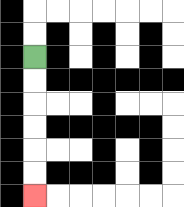{'start': '[1, 2]', 'end': '[1, 8]', 'path_directions': 'D,D,D,D,D,D', 'path_coordinates': '[[1, 2], [1, 3], [1, 4], [1, 5], [1, 6], [1, 7], [1, 8]]'}